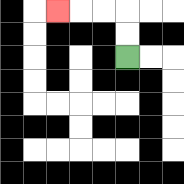{'start': '[5, 2]', 'end': '[2, 0]', 'path_directions': 'U,U,L,L,L', 'path_coordinates': '[[5, 2], [5, 1], [5, 0], [4, 0], [3, 0], [2, 0]]'}